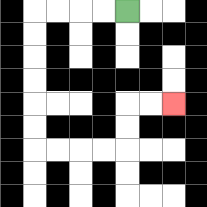{'start': '[5, 0]', 'end': '[7, 4]', 'path_directions': 'L,L,L,L,D,D,D,D,D,D,R,R,R,R,U,U,R,R', 'path_coordinates': '[[5, 0], [4, 0], [3, 0], [2, 0], [1, 0], [1, 1], [1, 2], [1, 3], [1, 4], [1, 5], [1, 6], [2, 6], [3, 6], [4, 6], [5, 6], [5, 5], [5, 4], [6, 4], [7, 4]]'}